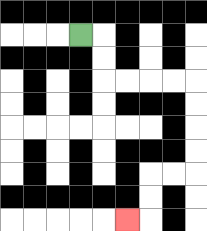{'start': '[3, 1]', 'end': '[5, 9]', 'path_directions': 'R,D,D,R,R,R,R,D,D,D,D,L,L,D,D,L', 'path_coordinates': '[[3, 1], [4, 1], [4, 2], [4, 3], [5, 3], [6, 3], [7, 3], [8, 3], [8, 4], [8, 5], [8, 6], [8, 7], [7, 7], [6, 7], [6, 8], [6, 9], [5, 9]]'}